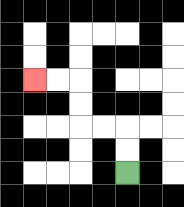{'start': '[5, 7]', 'end': '[1, 3]', 'path_directions': 'U,U,L,L,U,U,L,L', 'path_coordinates': '[[5, 7], [5, 6], [5, 5], [4, 5], [3, 5], [3, 4], [3, 3], [2, 3], [1, 3]]'}